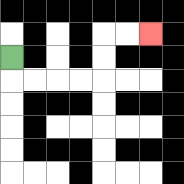{'start': '[0, 2]', 'end': '[6, 1]', 'path_directions': 'D,R,R,R,R,U,U,R,R', 'path_coordinates': '[[0, 2], [0, 3], [1, 3], [2, 3], [3, 3], [4, 3], [4, 2], [4, 1], [5, 1], [6, 1]]'}